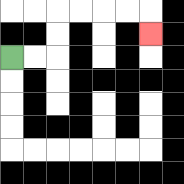{'start': '[0, 2]', 'end': '[6, 1]', 'path_directions': 'R,R,U,U,R,R,R,R,D', 'path_coordinates': '[[0, 2], [1, 2], [2, 2], [2, 1], [2, 0], [3, 0], [4, 0], [5, 0], [6, 0], [6, 1]]'}